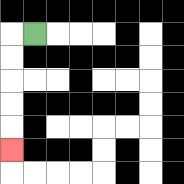{'start': '[1, 1]', 'end': '[0, 6]', 'path_directions': 'L,D,D,D,D,D', 'path_coordinates': '[[1, 1], [0, 1], [0, 2], [0, 3], [0, 4], [0, 5], [0, 6]]'}